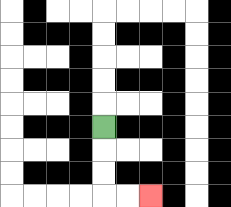{'start': '[4, 5]', 'end': '[6, 8]', 'path_directions': 'D,D,D,R,R', 'path_coordinates': '[[4, 5], [4, 6], [4, 7], [4, 8], [5, 8], [6, 8]]'}